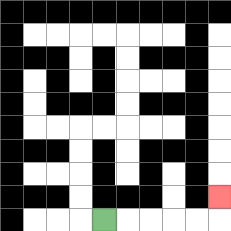{'start': '[4, 9]', 'end': '[9, 8]', 'path_directions': 'R,R,R,R,R,U', 'path_coordinates': '[[4, 9], [5, 9], [6, 9], [7, 9], [8, 9], [9, 9], [9, 8]]'}